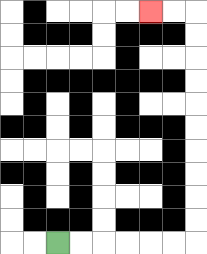{'start': '[2, 10]', 'end': '[6, 0]', 'path_directions': 'R,R,R,R,R,R,U,U,U,U,U,U,U,U,U,U,L,L', 'path_coordinates': '[[2, 10], [3, 10], [4, 10], [5, 10], [6, 10], [7, 10], [8, 10], [8, 9], [8, 8], [8, 7], [8, 6], [8, 5], [8, 4], [8, 3], [8, 2], [8, 1], [8, 0], [7, 0], [6, 0]]'}